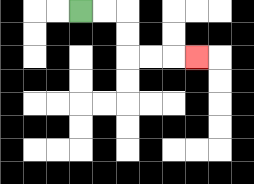{'start': '[3, 0]', 'end': '[8, 2]', 'path_directions': 'R,R,D,D,R,R,R', 'path_coordinates': '[[3, 0], [4, 0], [5, 0], [5, 1], [5, 2], [6, 2], [7, 2], [8, 2]]'}